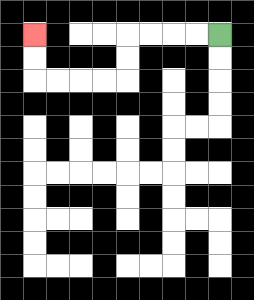{'start': '[9, 1]', 'end': '[1, 1]', 'path_directions': 'L,L,L,L,D,D,L,L,L,L,U,U', 'path_coordinates': '[[9, 1], [8, 1], [7, 1], [6, 1], [5, 1], [5, 2], [5, 3], [4, 3], [3, 3], [2, 3], [1, 3], [1, 2], [1, 1]]'}